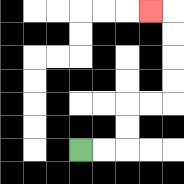{'start': '[3, 6]', 'end': '[6, 0]', 'path_directions': 'R,R,U,U,R,R,U,U,U,U,L', 'path_coordinates': '[[3, 6], [4, 6], [5, 6], [5, 5], [5, 4], [6, 4], [7, 4], [7, 3], [7, 2], [7, 1], [7, 0], [6, 0]]'}